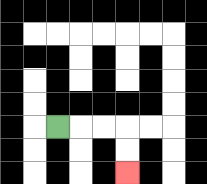{'start': '[2, 5]', 'end': '[5, 7]', 'path_directions': 'R,R,R,D,D', 'path_coordinates': '[[2, 5], [3, 5], [4, 5], [5, 5], [5, 6], [5, 7]]'}